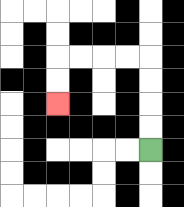{'start': '[6, 6]', 'end': '[2, 4]', 'path_directions': 'U,U,U,U,L,L,L,L,D,D', 'path_coordinates': '[[6, 6], [6, 5], [6, 4], [6, 3], [6, 2], [5, 2], [4, 2], [3, 2], [2, 2], [2, 3], [2, 4]]'}